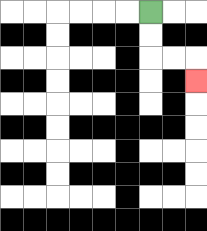{'start': '[6, 0]', 'end': '[8, 3]', 'path_directions': 'D,D,R,R,D', 'path_coordinates': '[[6, 0], [6, 1], [6, 2], [7, 2], [8, 2], [8, 3]]'}